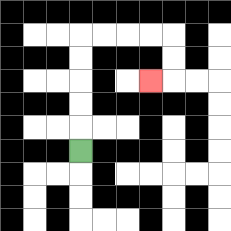{'start': '[3, 6]', 'end': '[6, 3]', 'path_directions': 'U,U,U,U,U,R,R,R,R,D,D,L', 'path_coordinates': '[[3, 6], [3, 5], [3, 4], [3, 3], [3, 2], [3, 1], [4, 1], [5, 1], [6, 1], [7, 1], [7, 2], [7, 3], [6, 3]]'}